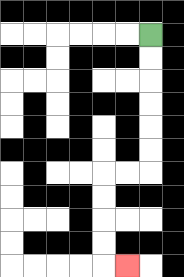{'start': '[6, 1]', 'end': '[5, 11]', 'path_directions': 'D,D,D,D,D,D,L,L,D,D,D,D,R', 'path_coordinates': '[[6, 1], [6, 2], [6, 3], [6, 4], [6, 5], [6, 6], [6, 7], [5, 7], [4, 7], [4, 8], [4, 9], [4, 10], [4, 11], [5, 11]]'}